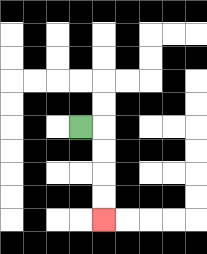{'start': '[3, 5]', 'end': '[4, 9]', 'path_directions': 'R,D,D,D,D', 'path_coordinates': '[[3, 5], [4, 5], [4, 6], [4, 7], [4, 8], [4, 9]]'}